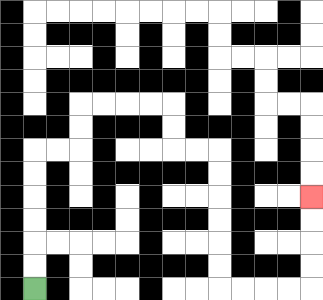{'start': '[1, 12]', 'end': '[13, 8]', 'path_directions': 'U,U,U,U,U,U,R,R,U,U,R,R,R,R,D,D,R,R,D,D,D,D,D,D,R,R,R,R,U,U,U,U', 'path_coordinates': '[[1, 12], [1, 11], [1, 10], [1, 9], [1, 8], [1, 7], [1, 6], [2, 6], [3, 6], [3, 5], [3, 4], [4, 4], [5, 4], [6, 4], [7, 4], [7, 5], [7, 6], [8, 6], [9, 6], [9, 7], [9, 8], [9, 9], [9, 10], [9, 11], [9, 12], [10, 12], [11, 12], [12, 12], [13, 12], [13, 11], [13, 10], [13, 9], [13, 8]]'}